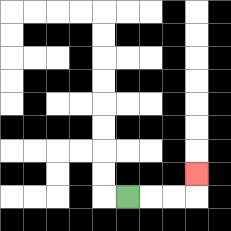{'start': '[5, 8]', 'end': '[8, 7]', 'path_directions': 'R,R,R,U', 'path_coordinates': '[[5, 8], [6, 8], [7, 8], [8, 8], [8, 7]]'}